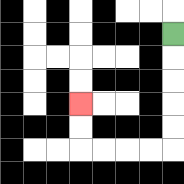{'start': '[7, 1]', 'end': '[3, 4]', 'path_directions': 'D,D,D,D,D,L,L,L,L,U,U', 'path_coordinates': '[[7, 1], [7, 2], [7, 3], [7, 4], [7, 5], [7, 6], [6, 6], [5, 6], [4, 6], [3, 6], [3, 5], [3, 4]]'}